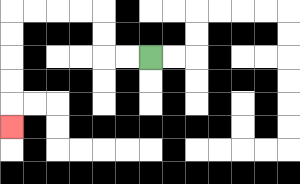{'start': '[6, 2]', 'end': '[0, 5]', 'path_directions': 'L,L,U,U,L,L,L,L,D,D,D,D,D', 'path_coordinates': '[[6, 2], [5, 2], [4, 2], [4, 1], [4, 0], [3, 0], [2, 0], [1, 0], [0, 0], [0, 1], [0, 2], [0, 3], [0, 4], [0, 5]]'}